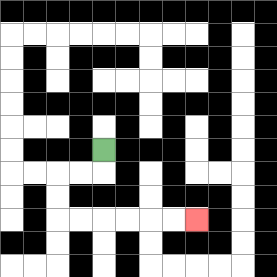{'start': '[4, 6]', 'end': '[8, 9]', 'path_directions': 'D,L,L,D,D,R,R,R,R,R,R', 'path_coordinates': '[[4, 6], [4, 7], [3, 7], [2, 7], [2, 8], [2, 9], [3, 9], [4, 9], [5, 9], [6, 9], [7, 9], [8, 9]]'}